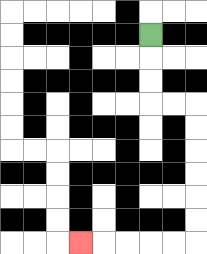{'start': '[6, 1]', 'end': '[3, 10]', 'path_directions': 'D,D,D,R,R,D,D,D,D,D,D,L,L,L,L,L', 'path_coordinates': '[[6, 1], [6, 2], [6, 3], [6, 4], [7, 4], [8, 4], [8, 5], [8, 6], [8, 7], [8, 8], [8, 9], [8, 10], [7, 10], [6, 10], [5, 10], [4, 10], [3, 10]]'}